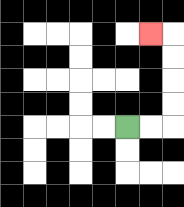{'start': '[5, 5]', 'end': '[6, 1]', 'path_directions': 'R,R,U,U,U,U,L', 'path_coordinates': '[[5, 5], [6, 5], [7, 5], [7, 4], [7, 3], [7, 2], [7, 1], [6, 1]]'}